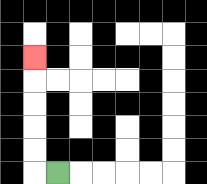{'start': '[2, 7]', 'end': '[1, 2]', 'path_directions': 'L,U,U,U,U,U', 'path_coordinates': '[[2, 7], [1, 7], [1, 6], [1, 5], [1, 4], [1, 3], [1, 2]]'}